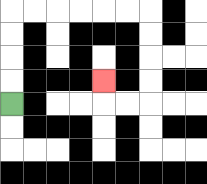{'start': '[0, 4]', 'end': '[4, 3]', 'path_directions': 'U,U,U,U,R,R,R,R,R,R,D,D,D,D,L,L,U', 'path_coordinates': '[[0, 4], [0, 3], [0, 2], [0, 1], [0, 0], [1, 0], [2, 0], [3, 0], [4, 0], [5, 0], [6, 0], [6, 1], [6, 2], [6, 3], [6, 4], [5, 4], [4, 4], [4, 3]]'}